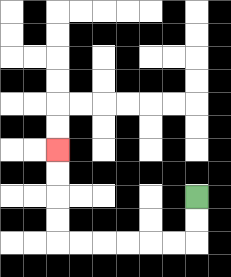{'start': '[8, 8]', 'end': '[2, 6]', 'path_directions': 'D,D,L,L,L,L,L,L,U,U,U,U', 'path_coordinates': '[[8, 8], [8, 9], [8, 10], [7, 10], [6, 10], [5, 10], [4, 10], [3, 10], [2, 10], [2, 9], [2, 8], [2, 7], [2, 6]]'}